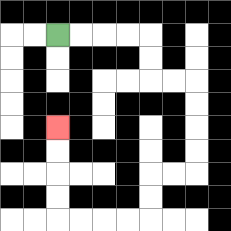{'start': '[2, 1]', 'end': '[2, 5]', 'path_directions': 'R,R,R,R,D,D,R,R,D,D,D,D,L,L,D,D,L,L,L,L,U,U,U,U', 'path_coordinates': '[[2, 1], [3, 1], [4, 1], [5, 1], [6, 1], [6, 2], [6, 3], [7, 3], [8, 3], [8, 4], [8, 5], [8, 6], [8, 7], [7, 7], [6, 7], [6, 8], [6, 9], [5, 9], [4, 9], [3, 9], [2, 9], [2, 8], [2, 7], [2, 6], [2, 5]]'}